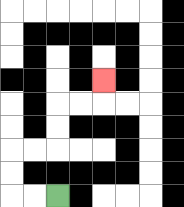{'start': '[2, 8]', 'end': '[4, 3]', 'path_directions': 'L,L,U,U,R,R,U,U,R,R,U', 'path_coordinates': '[[2, 8], [1, 8], [0, 8], [0, 7], [0, 6], [1, 6], [2, 6], [2, 5], [2, 4], [3, 4], [4, 4], [4, 3]]'}